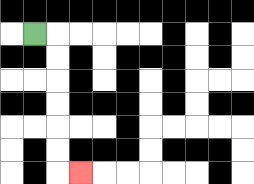{'start': '[1, 1]', 'end': '[3, 7]', 'path_directions': 'R,D,D,D,D,D,D,R', 'path_coordinates': '[[1, 1], [2, 1], [2, 2], [2, 3], [2, 4], [2, 5], [2, 6], [2, 7], [3, 7]]'}